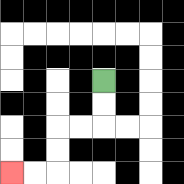{'start': '[4, 3]', 'end': '[0, 7]', 'path_directions': 'D,D,L,L,D,D,L,L', 'path_coordinates': '[[4, 3], [4, 4], [4, 5], [3, 5], [2, 5], [2, 6], [2, 7], [1, 7], [0, 7]]'}